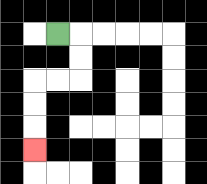{'start': '[2, 1]', 'end': '[1, 6]', 'path_directions': 'R,D,D,L,L,D,D,D', 'path_coordinates': '[[2, 1], [3, 1], [3, 2], [3, 3], [2, 3], [1, 3], [1, 4], [1, 5], [1, 6]]'}